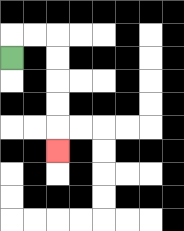{'start': '[0, 2]', 'end': '[2, 6]', 'path_directions': 'U,R,R,D,D,D,D,D', 'path_coordinates': '[[0, 2], [0, 1], [1, 1], [2, 1], [2, 2], [2, 3], [2, 4], [2, 5], [2, 6]]'}